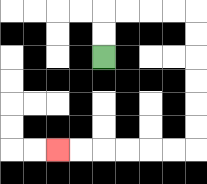{'start': '[4, 2]', 'end': '[2, 6]', 'path_directions': 'U,U,R,R,R,R,D,D,D,D,D,D,L,L,L,L,L,L', 'path_coordinates': '[[4, 2], [4, 1], [4, 0], [5, 0], [6, 0], [7, 0], [8, 0], [8, 1], [8, 2], [8, 3], [8, 4], [8, 5], [8, 6], [7, 6], [6, 6], [5, 6], [4, 6], [3, 6], [2, 6]]'}